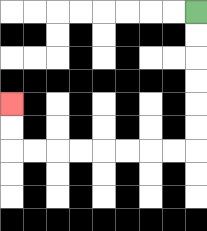{'start': '[8, 0]', 'end': '[0, 4]', 'path_directions': 'D,D,D,D,D,D,L,L,L,L,L,L,L,L,U,U', 'path_coordinates': '[[8, 0], [8, 1], [8, 2], [8, 3], [8, 4], [8, 5], [8, 6], [7, 6], [6, 6], [5, 6], [4, 6], [3, 6], [2, 6], [1, 6], [0, 6], [0, 5], [0, 4]]'}